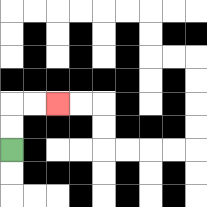{'start': '[0, 6]', 'end': '[2, 4]', 'path_directions': 'U,U,R,R', 'path_coordinates': '[[0, 6], [0, 5], [0, 4], [1, 4], [2, 4]]'}